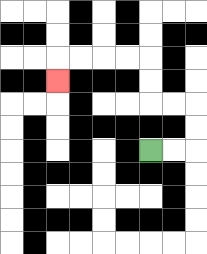{'start': '[6, 6]', 'end': '[2, 3]', 'path_directions': 'R,R,U,U,L,L,U,U,L,L,L,L,D', 'path_coordinates': '[[6, 6], [7, 6], [8, 6], [8, 5], [8, 4], [7, 4], [6, 4], [6, 3], [6, 2], [5, 2], [4, 2], [3, 2], [2, 2], [2, 3]]'}